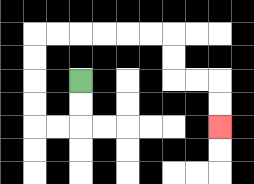{'start': '[3, 3]', 'end': '[9, 5]', 'path_directions': 'D,D,L,L,U,U,U,U,R,R,R,R,R,R,D,D,R,R,D,D', 'path_coordinates': '[[3, 3], [3, 4], [3, 5], [2, 5], [1, 5], [1, 4], [1, 3], [1, 2], [1, 1], [2, 1], [3, 1], [4, 1], [5, 1], [6, 1], [7, 1], [7, 2], [7, 3], [8, 3], [9, 3], [9, 4], [9, 5]]'}